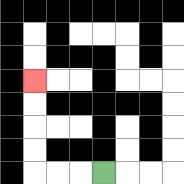{'start': '[4, 7]', 'end': '[1, 3]', 'path_directions': 'L,L,L,U,U,U,U', 'path_coordinates': '[[4, 7], [3, 7], [2, 7], [1, 7], [1, 6], [1, 5], [1, 4], [1, 3]]'}